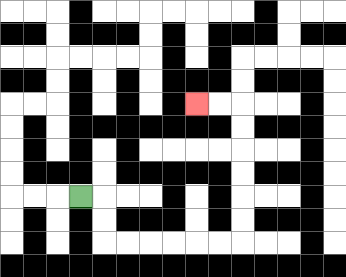{'start': '[3, 8]', 'end': '[8, 4]', 'path_directions': 'R,D,D,R,R,R,R,R,R,U,U,U,U,U,U,L,L', 'path_coordinates': '[[3, 8], [4, 8], [4, 9], [4, 10], [5, 10], [6, 10], [7, 10], [8, 10], [9, 10], [10, 10], [10, 9], [10, 8], [10, 7], [10, 6], [10, 5], [10, 4], [9, 4], [8, 4]]'}